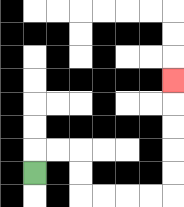{'start': '[1, 7]', 'end': '[7, 3]', 'path_directions': 'U,R,R,D,D,R,R,R,R,U,U,U,U,U', 'path_coordinates': '[[1, 7], [1, 6], [2, 6], [3, 6], [3, 7], [3, 8], [4, 8], [5, 8], [6, 8], [7, 8], [7, 7], [7, 6], [7, 5], [7, 4], [7, 3]]'}